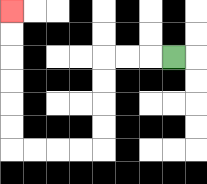{'start': '[7, 2]', 'end': '[0, 0]', 'path_directions': 'L,L,L,D,D,D,D,L,L,L,L,U,U,U,U,U,U', 'path_coordinates': '[[7, 2], [6, 2], [5, 2], [4, 2], [4, 3], [4, 4], [4, 5], [4, 6], [3, 6], [2, 6], [1, 6], [0, 6], [0, 5], [0, 4], [0, 3], [0, 2], [0, 1], [0, 0]]'}